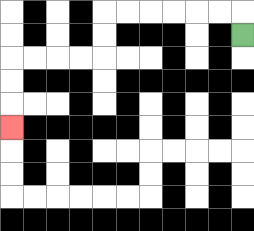{'start': '[10, 1]', 'end': '[0, 5]', 'path_directions': 'U,L,L,L,L,L,L,D,D,L,L,L,L,D,D,D', 'path_coordinates': '[[10, 1], [10, 0], [9, 0], [8, 0], [7, 0], [6, 0], [5, 0], [4, 0], [4, 1], [4, 2], [3, 2], [2, 2], [1, 2], [0, 2], [0, 3], [0, 4], [0, 5]]'}